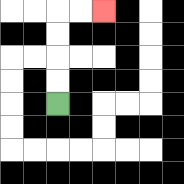{'start': '[2, 4]', 'end': '[4, 0]', 'path_directions': 'U,U,U,U,R,R', 'path_coordinates': '[[2, 4], [2, 3], [2, 2], [2, 1], [2, 0], [3, 0], [4, 0]]'}